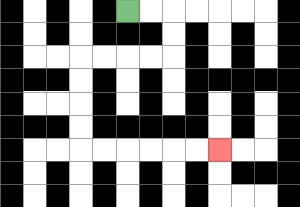{'start': '[5, 0]', 'end': '[9, 6]', 'path_directions': 'R,R,D,D,L,L,L,L,D,D,D,D,R,R,R,R,R,R', 'path_coordinates': '[[5, 0], [6, 0], [7, 0], [7, 1], [7, 2], [6, 2], [5, 2], [4, 2], [3, 2], [3, 3], [3, 4], [3, 5], [3, 6], [4, 6], [5, 6], [6, 6], [7, 6], [8, 6], [9, 6]]'}